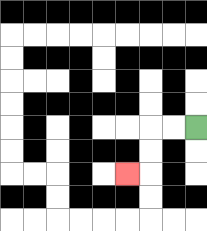{'start': '[8, 5]', 'end': '[5, 7]', 'path_directions': 'L,L,D,D,L', 'path_coordinates': '[[8, 5], [7, 5], [6, 5], [6, 6], [6, 7], [5, 7]]'}